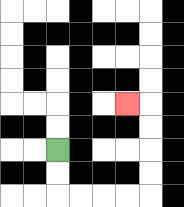{'start': '[2, 6]', 'end': '[5, 4]', 'path_directions': 'D,D,R,R,R,R,U,U,U,U,L', 'path_coordinates': '[[2, 6], [2, 7], [2, 8], [3, 8], [4, 8], [5, 8], [6, 8], [6, 7], [6, 6], [6, 5], [6, 4], [5, 4]]'}